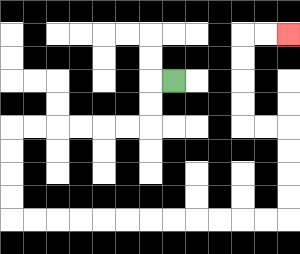{'start': '[7, 3]', 'end': '[12, 1]', 'path_directions': 'L,D,D,L,L,L,L,L,L,D,D,D,D,R,R,R,R,R,R,R,R,R,R,R,R,U,U,U,U,L,L,U,U,U,U,R,R', 'path_coordinates': '[[7, 3], [6, 3], [6, 4], [6, 5], [5, 5], [4, 5], [3, 5], [2, 5], [1, 5], [0, 5], [0, 6], [0, 7], [0, 8], [0, 9], [1, 9], [2, 9], [3, 9], [4, 9], [5, 9], [6, 9], [7, 9], [8, 9], [9, 9], [10, 9], [11, 9], [12, 9], [12, 8], [12, 7], [12, 6], [12, 5], [11, 5], [10, 5], [10, 4], [10, 3], [10, 2], [10, 1], [11, 1], [12, 1]]'}